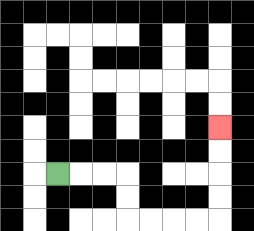{'start': '[2, 7]', 'end': '[9, 5]', 'path_directions': 'R,R,R,D,D,R,R,R,R,U,U,U,U', 'path_coordinates': '[[2, 7], [3, 7], [4, 7], [5, 7], [5, 8], [5, 9], [6, 9], [7, 9], [8, 9], [9, 9], [9, 8], [9, 7], [9, 6], [9, 5]]'}